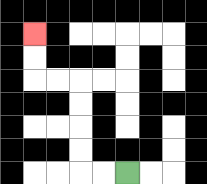{'start': '[5, 7]', 'end': '[1, 1]', 'path_directions': 'L,L,U,U,U,U,L,L,U,U', 'path_coordinates': '[[5, 7], [4, 7], [3, 7], [3, 6], [3, 5], [3, 4], [3, 3], [2, 3], [1, 3], [1, 2], [1, 1]]'}